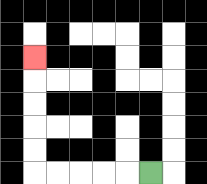{'start': '[6, 7]', 'end': '[1, 2]', 'path_directions': 'L,L,L,L,L,U,U,U,U,U', 'path_coordinates': '[[6, 7], [5, 7], [4, 7], [3, 7], [2, 7], [1, 7], [1, 6], [1, 5], [1, 4], [1, 3], [1, 2]]'}